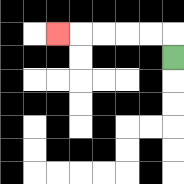{'start': '[7, 2]', 'end': '[2, 1]', 'path_directions': 'U,L,L,L,L,L', 'path_coordinates': '[[7, 2], [7, 1], [6, 1], [5, 1], [4, 1], [3, 1], [2, 1]]'}